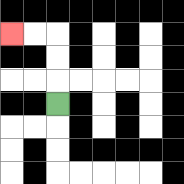{'start': '[2, 4]', 'end': '[0, 1]', 'path_directions': 'U,U,U,L,L', 'path_coordinates': '[[2, 4], [2, 3], [2, 2], [2, 1], [1, 1], [0, 1]]'}